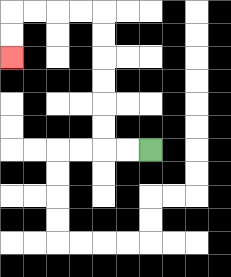{'start': '[6, 6]', 'end': '[0, 2]', 'path_directions': 'L,L,U,U,U,U,U,U,L,L,L,L,D,D', 'path_coordinates': '[[6, 6], [5, 6], [4, 6], [4, 5], [4, 4], [4, 3], [4, 2], [4, 1], [4, 0], [3, 0], [2, 0], [1, 0], [0, 0], [0, 1], [0, 2]]'}